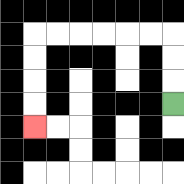{'start': '[7, 4]', 'end': '[1, 5]', 'path_directions': 'U,U,U,L,L,L,L,L,L,D,D,D,D', 'path_coordinates': '[[7, 4], [7, 3], [7, 2], [7, 1], [6, 1], [5, 1], [4, 1], [3, 1], [2, 1], [1, 1], [1, 2], [1, 3], [1, 4], [1, 5]]'}